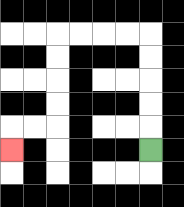{'start': '[6, 6]', 'end': '[0, 6]', 'path_directions': 'U,U,U,U,U,L,L,L,L,D,D,D,D,L,L,D', 'path_coordinates': '[[6, 6], [6, 5], [6, 4], [6, 3], [6, 2], [6, 1], [5, 1], [4, 1], [3, 1], [2, 1], [2, 2], [2, 3], [2, 4], [2, 5], [1, 5], [0, 5], [0, 6]]'}